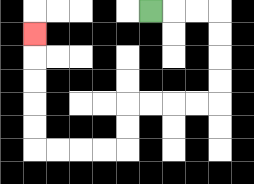{'start': '[6, 0]', 'end': '[1, 1]', 'path_directions': 'R,R,R,D,D,D,D,L,L,L,L,D,D,L,L,L,L,U,U,U,U,U', 'path_coordinates': '[[6, 0], [7, 0], [8, 0], [9, 0], [9, 1], [9, 2], [9, 3], [9, 4], [8, 4], [7, 4], [6, 4], [5, 4], [5, 5], [5, 6], [4, 6], [3, 6], [2, 6], [1, 6], [1, 5], [1, 4], [1, 3], [1, 2], [1, 1]]'}